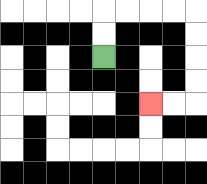{'start': '[4, 2]', 'end': '[6, 4]', 'path_directions': 'U,U,R,R,R,R,D,D,D,D,L,L', 'path_coordinates': '[[4, 2], [4, 1], [4, 0], [5, 0], [6, 0], [7, 0], [8, 0], [8, 1], [8, 2], [8, 3], [8, 4], [7, 4], [6, 4]]'}